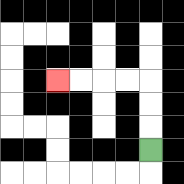{'start': '[6, 6]', 'end': '[2, 3]', 'path_directions': 'U,U,U,L,L,L,L', 'path_coordinates': '[[6, 6], [6, 5], [6, 4], [6, 3], [5, 3], [4, 3], [3, 3], [2, 3]]'}